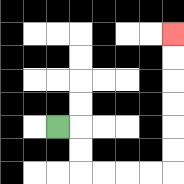{'start': '[2, 5]', 'end': '[7, 1]', 'path_directions': 'R,D,D,R,R,R,R,U,U,U,U,U,U', 'path_coordinates': '[[2, 5], [3, 5], [3, 6], [3, 7], [4, 7], [5, 7], [6, 7], [7, 7], [7, 6], [7, 5], [7, 4], [7, 3], [7, 2], [7, 1]]'}